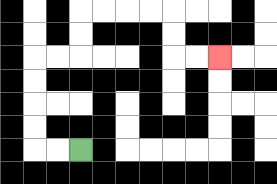{'start': '[3, 6]', 'end': '[9, 2]', 'path_directions': 'L,L,U,U,U,U,R,R,U,U,R,R,R,R,D,D,R,R', 'path_coordinates': '[[3, 6], [2, 6], [1, 6], [1, 5], [1, 4], [1, 3], [1, 2], [2, 2], [3, 2], [3, 1], [3, 0], [4, 0], [5, 0], [6, 0], [7, 0], [7, 1], [7, 2], [8, 2], [9, 2]]'}